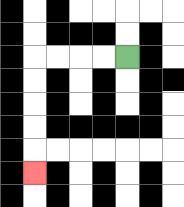{'start': '[5, 2]', 'end': '[1, 7]', 'path_directions': 'L,L,L,L,D,D,D,D,D', 'path_coordinates': '[[5, 2], [4, 2], [3, 2], [2, 2], [1, 2], [1, 3], [1, 4], [1, 5], [1, 6], [1, 7]]'}